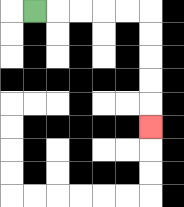{'start': '[1, 0]', 'end': '[6, 5]', 'path_directions': 'R,R,R,R,R,D,D,D,D,D', 'path_coordinates': '[[1, 0], [2, 0], [3, 0], [4, 0], [5, 0], [6, 0], [6, 1], [6, 2], [6, 3], [6, 4], [6, 5]]'}